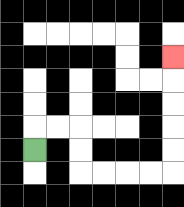{'start': '[1, 6]', 'end': '[7, 2]', 'path_directions': 'U,R,R,D,D,R,R,R,R,U,U,U,U,U', 'path_coordinates': '[[1, 6], [1, 5], [2, 5], [3, 5], [3, 6], [3, 7], [4, 7], [5, 7], [6, 7], [7, 7], [7, 6], [7, 5], [7, 4], [7, 3], [7, 2]]'}